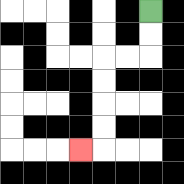{'start': '[6, 0]', 'end': '[3, 6]', 'path_directions': 'D,D,L,L,D,D,D,D,L', 'path_coordinates': '[[6, 0], [6, 1], [6, 2], [5, 2], [4, 2], [4, 3], [4, 4], [4, 5], [4, 6], [3, 6]]'}